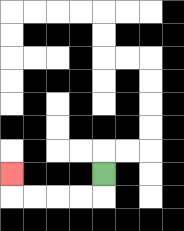{'start': '[4, 7]', 'end': '[0, 7]', 'path_directions': 'D,L,L,L,L,U', 'path_coordinates': '[[4, 7], [4, 8], [3, 8], [2, 8], [1, 8], [0, 8], [0, 7]]'}